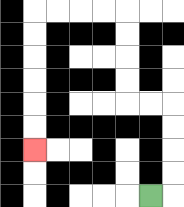{'start': '[6, 8]', 'end': '[1, 6]', 'path_directions': 'R,U,U,U,U,L,L,U,U,U,U,L,L,L,L,D,D,D,D,D,D', 'path_coordinates': '[[6, 8], [7, 8], [7, 7], [7, 6], [7, 5], [7, 4], [6, 4], [5, 4], [5, 3], [5, 2], [5, 1], [5, 0], [4, 0], [3, 0], [2, 0], [1, 0], [1, 1], [1, 2], [1, 3], [1, 4], [1, 5], [1, 6]]'}